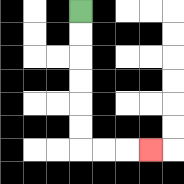{'start': '[3, 0]', 'end': '[6, 6]', 'path_directions': 'D,D,D,D,D,D,R,R,R', 'path_coordinates': '[[3, 0], [3, 1], [3, 2], [3, 3], [3, 4], [3, 5], [3, 6], [4, 6], [5, 6], [6, 6]]'}